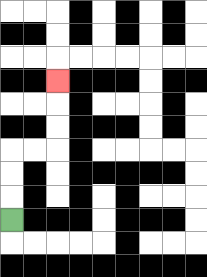{'start': '[0, 9]', 'end': '[2, 3]', 'path_directions': 'U,U,U,R,R,U,U,U', 'path_coordinates': '[[0, 9], [0, 8], [0, 7], [0, 6], [1, 6], [2, 6], [2, 5], [2, 4], [2, 3]]'}